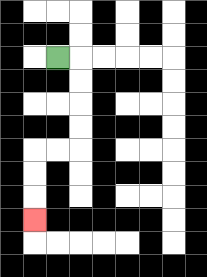{'start': '[2, 2]', 'end': '[1, 9]', 'path_directions': 'R,D,D,D,D,L,L,D,D,D', 'path_coordinates': '[[2, 2], [3, 2], [3, 3], [3, 4], [3, 5], [3, 6], [2, 6], [1, 6], [1, 7], [1, 8], [1, 9]]'}